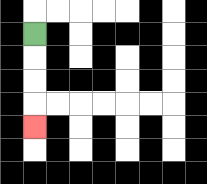{'start': '[1, 1]', 'end': '[1, 5]', 'path_directions': 'D,D,D,D', 'path_coordinates': '[[1, 1], [1, 2], [1, 3], [1, 4], [1, 5]]'}